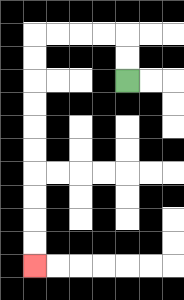{'start': '[5, 3]', 'end': '[1, 11]', 'path_directions': 'U,U,L,L,L,L,D,D,D,D,D,D,D,D,D,D', 'path_coordinates': '[[5, 3], [5, 2], [5, 1], [4, 1], [3, 1], [2, 1], [1, 1], [1, 2], [1, 3], [1, 4], [1, 5], [1, 6], [1, 7], [1, 8], [1, 9], [1, 10], [1, 11]]'}